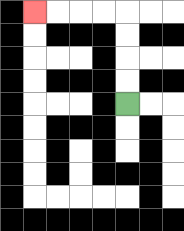{'start': '[5, 4]', 'end': '[1, 0]', 'path_directions': 'U,U,U,U,L,L,L,L', 'path_coordinates': '[[5, 4], [5, 3], [5, 2], [5, 1], [5, 0], [4, 0], [3, 0], [2, 0], [1, 0]]'}